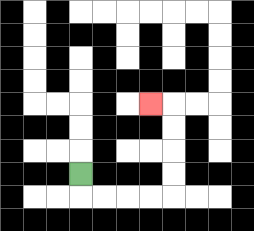{'start': '[3, 7]', 'end': '[6, 4]', 'path_directions': 'D,R,R,R,R,U,U,U,U,L', 'path_coordinates': '[[3, 7], [3, 8], [4, 8], [5, 8], [6, 8], [7, 8], [7, 7], [7, 6], [7, 5], [7, 4], [6, 4]]'}